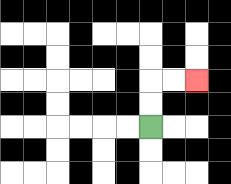{'start': '[6, 5]', 'end': '[8, 3]', 'path_directions': 'U,U,R,R', 'path_coordinates': '[[6, 5], [6, 4], [6, 3], [7, 3], [8, 3]]'}